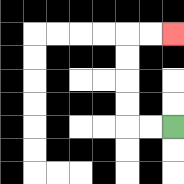{'start': '[7, 5]', 'end': '[7, 1]', 'path_directions': 'L,L,U,U,U,U,R,R', 'path_coordinates': '[[7, 5], [6, 5], [5, 5], [5, 4], [5, 3], [5, 2], [5, 1], [6, 1], [7, 1]]'}